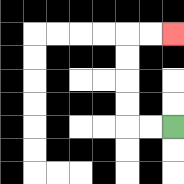{'start': '[7, 5]', 'end': '[7, 1]', 'path_directions': 'L,L,U,U,U,U,R,R', 'path_coordinates': '[[7, 5], [6, 5], [5, 5], [5, 4], [5, 3], [5, 2], [5, 1], [6, 1], [7, 1]]'}